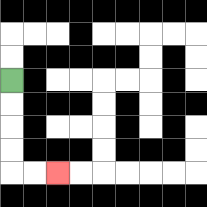{'start': '[0, 3]', 'end': '[2, 7]', 'path_directions': 'D,D,D,D,R,R', 'path_coordinates': '[[0, 3], [0, 4], [0, 5], [0, 6], [0, 7], [1, 7], [2, 7]]'}